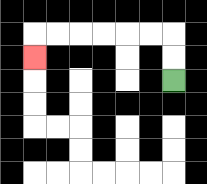{'start': '[7, 3]', 'end': '[1, 2]', 'path_directions': 'U,U,L,L,L,L,L,L,D', 'path_coordinates': '[[7, 3], [7, 2], [7, 1], [6, 1], [5, 1], [4, 1], [3, 1], [2, 1], [1, 1], [1, 2]]'}